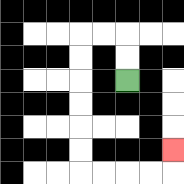{'start': '[5, 3]', 'end': '[7, 6]', 'path_directions': 'U,U,L,L,D,D,D,D,D,D,R,R,R,R,U', 'path_coordinates': '[[5, 3], [5, 2], [5, 1], [4, 1], [3, 1], [3, 2], [3, 3], [3, 4], [3, 5], [3, 6], [3, 7], [4, 7], [5, 7], [6, 7], [7, 7], [7, 6]]'}